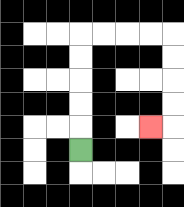{'start': '[3, 6]', 'end': '[6, 5]', 'path_directions': 'U,U,U,U,U,R,R,R,R,D,D,D,D,L', 'path_coordinates': '[[3, 6], [3, 5], [3, 4], [3, 3], [3, 2], [3, 1], [4, 1], [5, 1], [6, 1], [7, 1], [7, 2], [7, 3], [7, 4], [7, 5], [6, 5]]'}